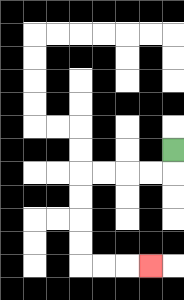{'start': '[7, 6]', 'end': '[6, 11]', 'path_directions': 'D,L,L,L,L,D,D,D,D,R,R,R', 'path_coordinates': '[[7, 6], [7, 7], [6, 7], [5, 7], [4, 7], [3, 7], [3, 8], [3, 9], [3, 10], [3, 11], [4, 11], [5, 11], [6, 11]]'}